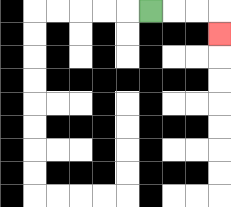{'start': '[6, 0]', 'end': '[9, 1]', 'path_directions': 'R,R,R,D', 'path_coordinates': '[[6, 0], [7, 0], [8, 0], [9, 0], [9, 1]]'}